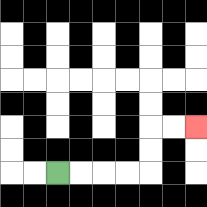{'start': '[2, 7]', 'end': '[8, 5]', 'path_directions': 'R,R,R,R,U,U,R,R', 'path_coordinates': '[[2, 7], [3, 7], [4, 7], [5, 7], [6, 7], [6, 6], [6, 5], [7, 5], [8, 5]]'}